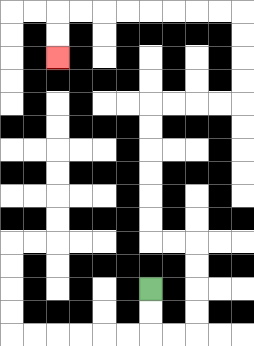{'start': '[6, 12]', 'end': '[2, 2]', 'path_directions': 'D,D,R,R,U,U,U,U,L,L,U,U,U,U,U,U,R,R,R,R,U,U,U,U,L,L,L,L,L,L,L,L,D,D', 'path_coordinates': '[[6, 12], [6, 13], [6, 14], [7, 14], [8, 14], [8, 13], [8, 12], [8, 11], [8, 10], [7, 10], [6, 10], [6, 9], [6, 8], [6, 7], [6, 6], [6, 5], [6, 4], [7, 4], [8, 4], [9, 4], [10, 4], [10, 3], [10, 2], [10, 1], [10, 0], [9, 0], [8, 0], [7, 0], [6, 0], [5, 0], [4, 0], [3, 0], [2, 0], [2, 1], [2, 2]]'}